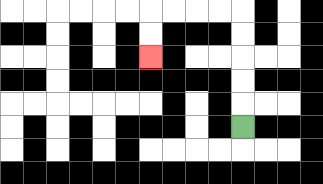{'start': '[10, 5]', 'end': '[6, 2]', 'path_directions': 'U,U,U,U,U,L,L,L,L,D,D', 'path_coordinates': '[[10, 5], [10, 4], [10, 3], [10, 2], [10, 1], [10, 0], [9, 0], [8, 0], [7, 0], [6, 0], [6, 1], [6, 2]]'}